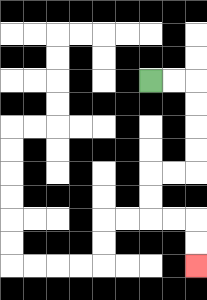{'start': '[6, 3]', 'end': '[8, 11]', 'path_directions': 'R,R,D,D,D,D,L,L,D,D,R,R,D,D', 'path_coordinates': '[[6, 3], [7, 3], [8, 3], [8, 4], [8, 5], [8, 6], [8, 7], [7, 7], [6, 7], [6, 8], [6, 9], [7, 9], [8, 9], [8, 10], [8, 11]]'}